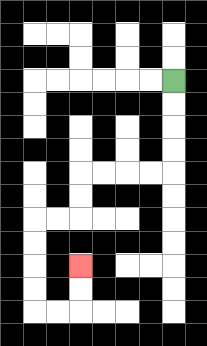{'start': '[7, 3]', 'end': '[3, 11]', 'path_directions': 'D,D,D,D,L,L,L,L,D,D,L,L,D,D,D,D,R,R,U,U', 'path_coordinates': '[[7, 3], [7, 4], [7, 5], [7, 6], [7, 7], [6, 7], [5, 7], [4, 7], [3, 7], [3, 8], [3, 9], [2, 9], [1, 9], [1, 10], [1, 11], [1, 12], [1, 13], [2, 13], [3, 13], [3, 12], [3, 11]]'}